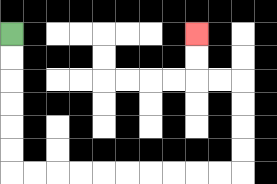{'start': '[0, 1]', 'end': '[8, 1]', 'path_directions': 'D,D,D,D,D,D,R,R,R,R,R,R,R,R,R,R,U,U,U,U,L,L,U,U', 'path_coordinates': '[[0, 1], [0, 2], [0, 3], [0, 4], [0, 5], [0, 6], [0, 7], [1, 7], [2, 7], [3, 7], [4, 7], [5, 7], [6, 7], [7, 7], [8, 7], [9, 7], [10, 7], [10, 6], [10, 5], [10, 4], [10, 3], [9, 3], [8, 3], [8, 2], [8, 1]]'}